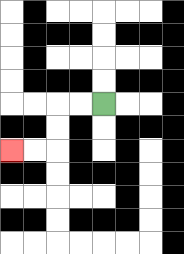{'start': '[4, 4]', 'end': '[0, 6]', 'path_directions': 'L,L,D,D,L,L', 'path_coordinates': '[[4, 4], [3, 4], [2, 4], [2, 5], [2, 6], [1, 6], [0, 6]]'}